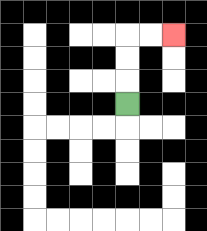{'start': '[5, 4]', 'end': '[7, 1]', 'path_directions': 'U,U,U,R,R', 'path_coordinates': '[[5, 4], [5, 3], [5, 2], [5, 1], [6, 1], [7, 1]]'}